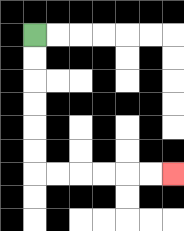{'start': '[1, 1]', 'end': '[7, 7]', 'path_directions': 'D,D,D,D,D,D,R,R,R,R,R,R', 'path_coordinates': '[[1, 1], [1, 2], [1, 3], [1, 4], [1, 5], [1, 6], [1, 7], [2, 7], [3, 7], [4, 7], [5, 7], [6, 7], [7, 7]]'}